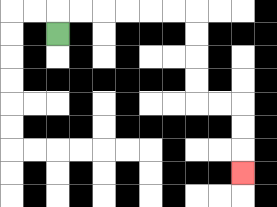{'start': '[2, 1]', 'end': '[10, 7]', 'path_directions': 'U,R,R,R,R,R,R,D,D,D,D,R,R,D,D,D', 'path_coordinates': '[[2, 1], [2, 0], [3, 0], [4, 0], [5, 0], [6, 0], [7, 0], [8, 0], [8, 1], [8, 2], [8, 3], [8, 4], [9, 4], [10, 4], [10, 5], [10, 6], [10, 7]]'}